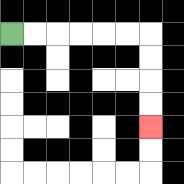{'start': '[0, 1]', 'end': '[6, 5]', 'path_directions': 'R,R,R,R,R,R,D,D,D,D', 'path_coordinates': '[[0, 1], [1, 1], [2, 1], [3, 1], [4, 1], [5, 1], [6, 1], [6, 2], [6, 3], [6, 4], [6, 5]]'}